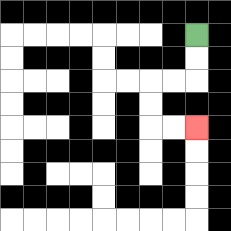{'start': '[8, 1]', 'end': '[8, 5]', 'path_directions': 'D,D,L,L,D,D,R,R', 'path_coordinates': '[[8, 1], [8, 2], [8, 3], [7, 3], [6, 3], [6, 4], [6, 5], [7, 5], [8, 5]]'}